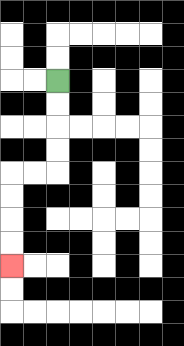{'start': '[2, 3]', 'end': '[0, 11]', 'path_directions': 'D,D,D,D,L,L,D,D,D,D', 'path_coordinates': '[[2, 3], [2, 4], [2, 5], [2, 6], [2, 7], [1, 7], [0, 7], [0, 8], [0, 9], [0, 10], [0, 11]]'}